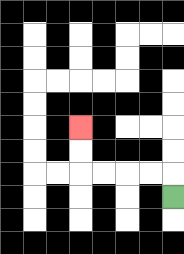{'start': '[7, 8]', 'end': '[3, 5]', 'path_directions': 'U,L,L,L,L,U,U', 'path_coordinates': '[[7, 8], [7, 7], [6, 7], [5, 7], [4, 7], [3, 7], [3, 6], [3, 5]]'}